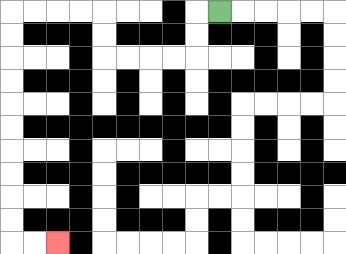{'start': '[9, 0]', 'end': '[2, 10]', 'path_directions': 'L,D,D,L,L,L,L,U,U,L,L,L,L,D,D,D,D,D,D,D,D,D,D,R,R', 'path_coordinates': '[[9, 0], [8, 0], [8, 1], [8, 2], [7, 2], [6, 2], [5, 2], [4, 2], [4, 1], [4, 0], [3, 0], [2, 0], [1, 0], [0, 0], [0, 1], [0, 2], [0, 3], [0, 4], [0, 5], [0, 6], [0, 7], [0, 8], [0, 9], [0, 10], [1, 10], [2, 10]]'}